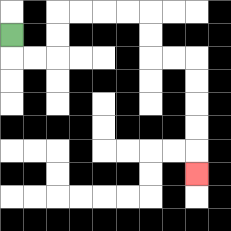{'start': '[0, 1]', 'end': '[8, 7]', 'path_directions': 'D,R,R,U,U,R,R,R,R,D,D,R,R,D,D,D,D,D', 'path_coordinates': '[[0, 1], [0, 2], [1, 2], [2, 2], [2, 1], [2, 0], [3, 0], [4, 0], [5, 0], [6, 0], [6, 1], [6, 2], [7, 2], [8, 2], [8, 3], [8, 4], [8, 5], [8, 6], [8, 7]]'}